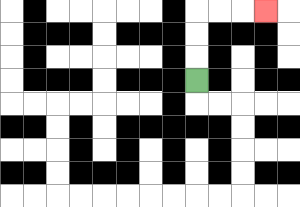{'start': '[8, 3]', 'end': '[11, 0]', 'path_directions': 'U,U,U,R,R,R', 'path_coordinates': '[[8, 3], [8, 2], [8, 1], [8, 0], [9, 0], [10, 0], [11, 0]]'}